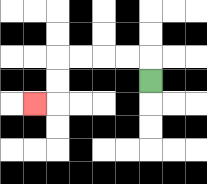{'start': '[6, 3]', 'end': '[1, 4]', 'path_directions': 'U,L,L,L,L,D,D,L', 'path_coordinates': '[[6, 3], [6, 2], [5, 2], [4, 2], [3, 2], [2, 2], [2, 3], [2, 4], [1, 4]]'}